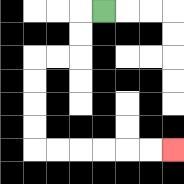{'start': '[4, 0]', 'end': '[7, 6]', 'path_directions': 'L,D,D,L,L,D,D,D,D,R,R,R,R,R,R', 'path_coordinates': '[[4, 0], [3, 0], [3, 1], [3, 2], [2, 2], [1, 2], [1, 3], [1, 4], [1, 5], [1, 6], [2, 6], [3, 6], [4, 6], [5, 6], [6, 6], [7, 6]]'}